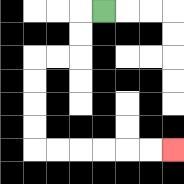{'start': '[4, 0]', 'end': '[7, 6]', 'path_directions': 'L,D,D,L,L,D,D,D,D,R,R,R,R,R,R', 'path_coordinates': '[[4, 0], [3, 0], [3, 1], [3, 2], [2, 2], [1, 2], [1, 3], [1, 4], [1, 5], [1, 6], [2, 6], [3, 6], [4, 6], [5, 6], [6, 6], [7, 6]]'}